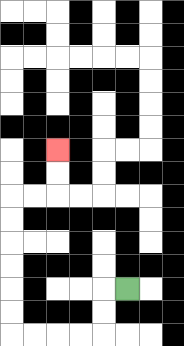{'start': '[5, 12]', 'end': '[2, 6]', 'path_directions': 'L,D,D,L,L,L,L,U,U,U,U,U,U,R,R,U,U', 'path_coordinates': '[[5, 12], [4, 12], [4, 13], [4, 14], [3, 14], [2, 14], [1, 14], [0, 14], [0, 13], [0, 12], [0, 11], [0, 10], [0, 9], [0, 8], [1, 8], [2, 8], [2, 7], [2, 6]]'}